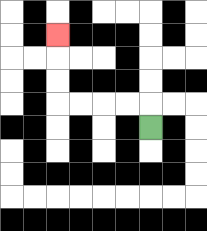{'start': '[6, 5]', 'end': '[2, 1]', 'path_directions': 'U,L,L,L,L,U,U,U', 'path_coordinates': '[[6, 5], [6, 4], [5, 4], [4, 4], [3, 4], [2, 4], [2, 3], [2, 2], [2, 1]]'}